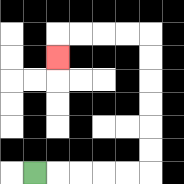{'start': '[1, 7]', 'end': '[2, 2]', 'path_directions': 'R,R,R,R,R,U,U,U,U,U,U,L,L,L,L,D', 'path_coordinates': '[[1, 7], [2, 7], [3, 7], [4, 7], [5, 7], [6, 7], [6, 6], [6, 5], [6, 4], [6, 3], [6, 2], [6, 1], [5, 1], [4, 1], [3, 1], [2, 1], [2, 2]]'}